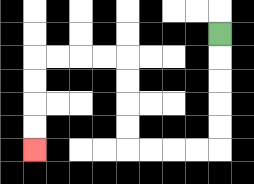{'start': '[9, 1]', 'end': '[1, 6]', 'path_directions': 'D,D,D,D,D,L,L,L,L,U,U,U,U,L,L,L,L,D,D,D,D', 'path_coordinates': '[[9, 1], [9, 2], [9, 3], [9, 4], [9, 5], [9, 6], [8, 6], [7, 6], [6, 6], [5, 6], [5, 5], [5, 4], [5, 3], [5, 2], [4, 2], [3, 2], [2, 2], [1, 2], [1, 3], [1, 4], [1, 5], [1, 6]]'}